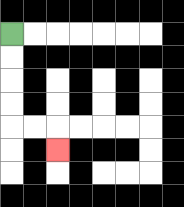{'start': '[0, 1]', 'end': '[2, 6]', 'path_directions': 'D,D,D,D,R,R,D', 'path_coordinates': '[[0, 1], [0, 2], [0, 3], [0, 4], [0, 5], [1, 5], [2, 5], [2, 6]]'}